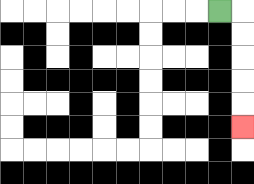{'start': '[9, 0]', 'end': '[10, 5]', 'path_directions': 'R,D,D,D,D,D', 'path_coordinates': '[[9, 0], [10, 0], [10, 1], [10, 2], [10, 3], [10, 4], [10, 5]]'}